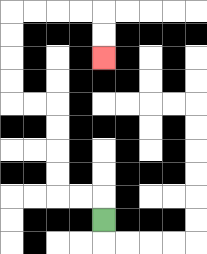{'start': '[4, 9]', 'end': '[4, 2]', 'path_directions': 'U,L,L,U,U,U,U,L,L,U,U,U,U,R,R,R,R,D,D', 'path_coordinates': '[[4, 9], [4, 8], [3, 8], [2, 8], [2, 7], [2, 6], [2, 5], [2, 4], [1, 4], [0, 4], [0, 3], [0, 2], [0, 1], [0, 0], [1, 0], [2, 0], [3, 0], [4, 0], [4, 1], [4, 2]]'}